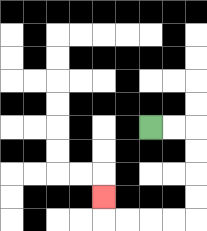{'start': '[6, 5]', 'end': '[4, 8]', 'path_directions': 'R,R,D,D,D,D,L,L,L,L,U', 'path_coordinates': '[[6, 5], [7, 5], [8, 5], [8, 6], [8, 7], [8, 8], [8, 9], [7, 9], [6, 9], [5, 9], [4, 9], [4, 8]]'}